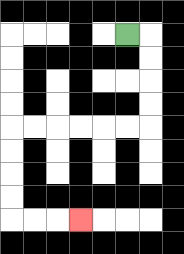{'start': '[5, 1]', 'end': '[3, 9]', 'path_directions': 'R,D,D,D,D,L,L,L,L,L,L,D,D,D,D,R,R,R', 'path_coordinates': '[[5, 1], [6, 1], [6, 2], [6, 3], [6, 4], [6, 5], [5, 5], [4, 5], [3, 5], [2, 5], [1, 5], [0, 5], [0, 6], [0, 7], [0, 8], [0, 9], [1, 9], [2, 9], [3, 9]]'}